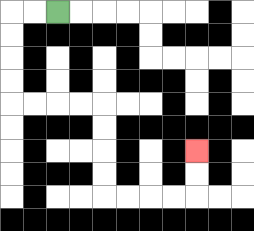{'start': '[2, 0]', 'end': '[8, 6]', 'path_directions': 'L,L,D,D,D,D,R,R,R,R,D,D,D,D,R,R,R,R,U,U', 'path_coordinates': '[[2, 0], [1, 0], [0, 0], [0, 1], [0, 2], [0, 3], [0, 4], [1, 4], [2, 4], [3, 4], [4, 4], [4, 5], [4, 6], [4, 7], [4, 8], [5, 8], [6, 8], [7, 8], [8, 8], [8, 7], [8, 6]]'}